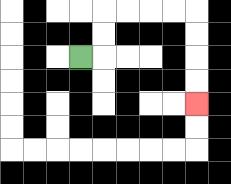{'start': '[3, 2]', 'end': '[8, 4]', 'path_directions': 'R,U,U,R,R,R,R,D,D,D,D', 'path_coordinates': '[[3, 2], [4, 2], [4, 1], [4, 0], [5, 0], [6, 0], [7, 0], [8, 0], [8, 1], [8, 2], [8, 3], [8, 4]]'}